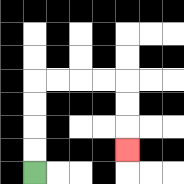{'start': '[1, 7]', 'end': '[5, 6]', 'path_directions': 'U,U,U,U,R,R,R,R,D,D,D', 'path_coordinates': '[[1, 7], [1, 6], [1, 5], [1, 4], [1, 3], [2, 3], [3, 3], [4, 3], [5, 3], [5, 4], [5, 5], [5, 6]]'}